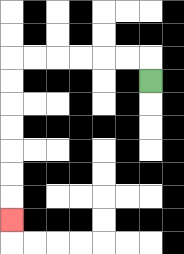{'start': '[6, 3]', 'end': '[0, 9]', 'path_directions': 'U,L,L,L,L,L,L,D,D,D,D,D,D,D', 'path_coordinates': '[[6, 3], [6, 2], [5, 2], [4, 2], [3, 2], [2, 2], [1, 2], [0, 2], [0, 3], [0, 4], [0, 5], [0, 6], [0, 7], [0, 8], [0, 9]]'}